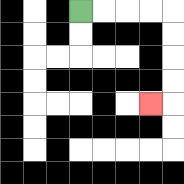{'start': '[3, 0]', 'end': '[6, 4]', 'path_directions': 'R,R,R,R,D,D,D,D,L', 'path_coordinates': '[[3, 0], [4, 0], [5, 0], [6, 0], [7, 0], [7, 1], [7, 2], [7, 3], [7, 4], [6, 4]]'}